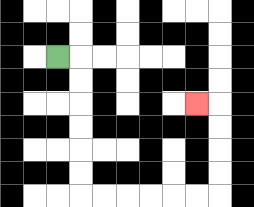{'start': '[2, 2]', 'end': '[8, 4]', 'path_directions': 'R,D,D,D,D,D,D,R,R,R,R,R,R,U,U,U,U,L', 'path_coordinates': '[[2, 2], [3, 2], [3, 3], [3, 4], [3, 5], [3, 6], [3, 7], [3, 8], [4, 8], [5, 8], [6, 8], [7, 8], [8, 8], [9, 8], [9, 7], [9, 6], [9, 5], [9, 4], [8, 4]]'}